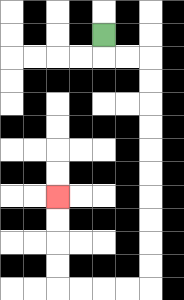{'start': '[4, 1]', 'end': '[2, 8]', 'path_directions': 'D,R,R,D,D,D,D,D,D,D,D,D,D,L,L,L,L,U,U,U,U', 'path_coordinates': '[[4, 1], [4, 2], [5, 2], [6, 2], [6, 3], [6, 4], [6, 5], [6, 6], [6, 7], [6, 8], [6, 9], [6, 10], [6, 11], [6, 12], [5, 12], [4, 12], [3, 12], [2, 12], [2, 11], [2, 10], [2, 9], [2, 8]]'}